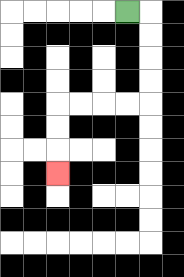{'start': '[5, 0]', 'end': '[2, 7]', 'path_directions': 'R,D,D,D,D,L,L,L,L,D,D,D', 'path_coordinates': '[[5, 0], [6, 0], [6, 1], [6, 2], [6, 3], [6, 4], [5, 4], [4, 4], [3, 4], [2, 4], [2, 5], [2, 6], [2, 7]]'}